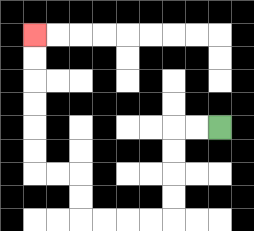{'start': '[9, 5]', 'end': '[1, 1]', 'path_directions': 'L,L,D,D,D,D,L,L,L,L,U,U,L,L,U,U,U,U,U,U', 'path_coordinates': '[[9, 5], [8, 5], [7, 5], [7, 6], [7, 7], [7, 8], [7, 9], [6, 9], [5, 9], [4, 9], [3, 9], [3, 8], [3, 7], [2, 7], [1, 7], [1, 6], [1, 5], [1, 4], [1, 3], [1, 2], [1, 1]]'}